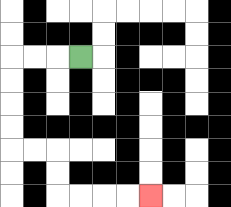{'start': '[3, 2]', 'end': '[6, 8]', 'path_directions': 'L,L,L,D,D,D,D,R,R,D,D,R,R,R,R', 'path_coordinates': '[[3, 2], [2, 2], [1, 2], [0, 2], [0, 3], [0, 4], [0, 5], [0, 6], [1, 6], [2, 6], [2, 7], [2, 8], [3, 8], [4, 8], [5, 8], [6, 8]]'}